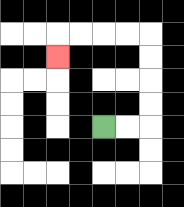{'start': '[4, 5]', 'end': '[2, 2]', 'path_directions': 'R,R,U,U,U,U,L,L,L,L,D', 'path_coordinates': '[[4, 5], [5, 5], [6, 5], [6, 4], [6, 3], [6, 2], [6, 1], [5, 1], [4, 1], [3, 1], [2, 1], [2, 2]]'}